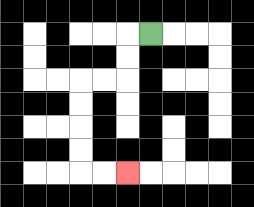{'start': '[6, 1]', 'end': '[5, 7]', 'path_directions': 'L,D,D,L,L,D,D,D,D,R,R', 'path_coordinates': '[[6, 1], [5, 1], [5, 2], [5, 3], [4, 3], [3, 3], [3, 4], [3, 5], [3, 6], [3, 7], [4, 7], [5, 7]]'}